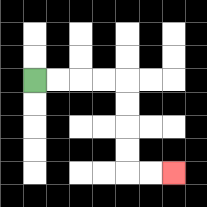{'start': '[1, 3]', 'end': '[7, 7]', 'path_directions': 'R,R,R,R,D,D,D,D,R,R', 'path_coordinates': '[[1, 3], [2, 3], [3, 3], [4, 3], [5, 3], [5, 4], [5, 5], [5, 6], [5, 7], [6, 7], [7, 7]]'}